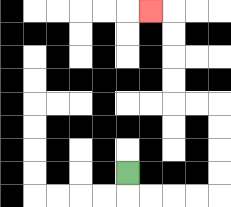{'start': '[5, 7]', 'end': '[6, 0]', 'path_directions': 'D,R,R,R,R,U,U,U,U,L,L,U,U,U,U,L', 'path_coordinates': '[[5, 7], [5, 8], [6, 8], [7, 8], [8, 8], [9, 8], [9, 7], [9, 6], [9, 5], [9, 4], [8, 4], [7, 4], [7, 3], [7, 2], [7, 1], [7, 0], [6, 0]]'}